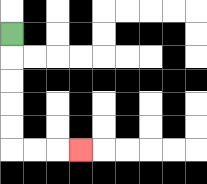{'start': '[0, 1]', 'end': '[3, 6]', 'path_directions': 'D,D,D,D,D,R,R,R', 'path_coordinates': '[[0, 1], [0, 2], [0, 3], [0, 4], [0, 5], [0, 6], [1, 6], [2, 6], [3, 6]]'}